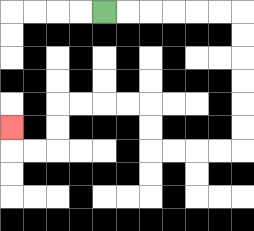{'start': '[4, 0]', 'end': '[0, 5]', 'path_directions': 'R,R,R,R,R,R,D,D,D,D,D,D,L,L,L,L,U,U,L,L,L,L,D,D,L,L,U', 'path_coordinates': '[[4, 0], [5, 0], [6, 0], [7, 0], [8, 0], [9, 0], [10, 0], [10, 1], [10, 2], [10, 3], [10, 4], [10, 5], [10, 6], [9, 6], [8, 6], [7, 6], [6, 6], [6, 5], [6, 4], [5, 4], [4, 4], [3, 4], [2, 4], [2, 5], [2, 6], [1, 6], [0, 6], [0, 5]]'}